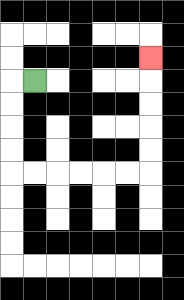{'start': '[1, 3]', 'end': '[6, 2]', 'path_directions': 'L,D,D,D,D,R,R,R,R,R,R,U,U,U,U,U', 'path_coordinates': '[[1, 3], [0, 3], [0, 4], [0, 5], [0, 6], [0, 7], [1, 7], [2, 7], [3, 7], [4, 7], [5, 7], [6, 7], [6, 6], [6, 5], [6, 4], [6, 3], [6, 2]]'}